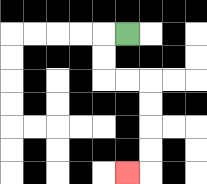{'start': '[5, 1]', 'end': '[5, 7]', 'path_directions': 'L,D,D,R,R,D,D,D,D,L', 'path_coordinates': '[[5, 1], [4, 1], [4, 2], [4, 3], [5, 3], [6, 3], [6, 4], [6, 5], [6, 6], [6, 7], [5, 7]]'}